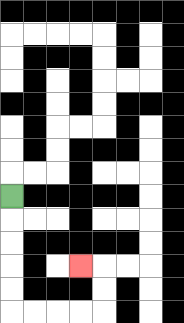{'start': '[0, 8]', 'end': '[3, 11]', 'path_directions': 'D,D,D,D,D,R,R,R,R,U,U,L', 'path_coordinates': '[[0, 8], [0, 9], [0, 10], [0, 11], [0, 12], [0, 13], [1, 13], [2, 13], [3, 13], [4, 13], [4, 12], [4, 11], [3, 11]]'}